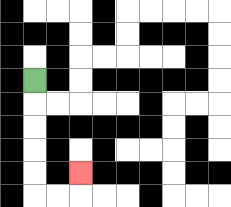{'start': '[1, 3]', 'end': '[3, 7]', 'path_directions': 'D,D,D,D,D,R,R,U', 'path_coordinates': '[[1, 3], [1, 4], [1, 5], [1, 6], [1, 7], [1, 8], [2, 8], [3, 8], [3, 7]]'}